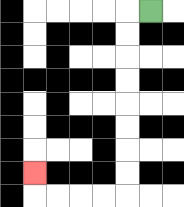{'start': '[6, 0]', 'end': '[1, 7]', 'path_directions': 'L,D,D,D,D,D,D,D,D,L,L,L,L,U', 'path_coordinates': '[[6, 0], [5, 0], [5, 1], [5, 2], [5, 3], [5, 4], [5, 5], [5, 6], [5, 7], [5, 8], [4, 8], [3, 8], [2, 8], [1, 8], [1, 7]]'}